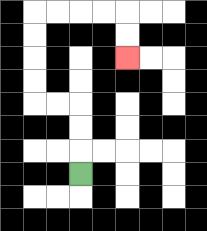{'start': '[3, 7]', 'end': '[5, 2]', 'path_directions': 'U,U,U,L,L,U,U,U,U,R,R,R,R,D,D', 'path_coordinates': '[[3, 7], [3, 6], [3, 5], [3, 4], [2, 4], [1, 4], [1, 3], [1, 2], [1, 1], [1, 0], [2, 0], [3, 0], [4, 0], [5, 0], [5, 1], [5, 2]]'}